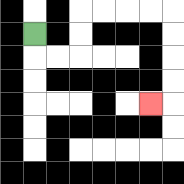{'start': '[1, 1]', 'end': '[6, 4]', 'path_directions': 'D,R,R,U,U,R,R,R,R,D,D,D,D,L', 'path_coordinates': '[[1, 1], [1, 2], [2, 2], [3, 2], [3, 1], [3, 0], [4, 0], [5, 0], [6, 0], [7, 0], [7, 1], [7, 2], [7, 3], [7, 4], [6, 4]]'}